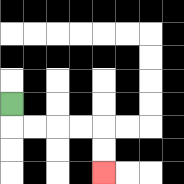{'start': '[0, 4]', 'end': '[4, 7]', 'path_directions': 'D,R,R,R,R,D,D', 'path_coordinates': '[[0, 4], [0, 5], [1, 5], [2, 5], [3, 5], [4, 5], [4, 6], [4, 7]]'}